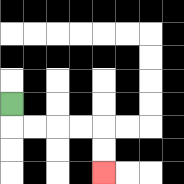{'start': '[0, 4]', 'end': '[4, 7]', 'path_directions': 'D,R,R,R,R,D,D', 'path_coordinates': '[[0, 4], [0, 5], [1, 5], [2, 5], [3, 5], [4, 5], [4, 6], [4, 7]]'}